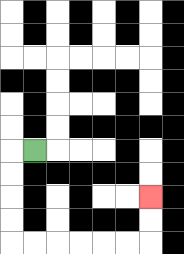{'start': '[1, 6]', 'end': '[6, 8]', 'path_directions': 'L,D,D,D,D,R,R,R,R,R,R,U,U', 'path_coordinates': '[[1, 6], [0, 6], [0, 7], [0, 8], [0, 9], [0, 10], [1, 10], [2, 10], [3, 10], [4, 10], [5, 10], [6, 10], [6, 9], [6, 8]]'}